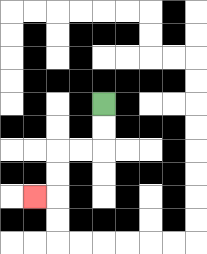{'start': '[4, 4]', 'end': '[1, 8]', 'path_directions': 'D,D,L,L,D,D,L', 'path_coordinates': '[[4, 4], [4, 5], [4, 6], [3, 6], [2, 6], [2, 7], [2, 8], [1, 8]]'}